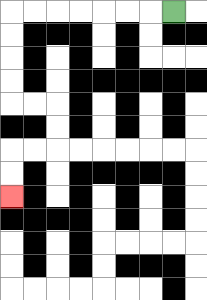{'start': '[7, 0]', 'end': '[0, 8]', 'path_directions': 'L,L,L,L,L,L,L,D,D,D,D,R,R,D,D,L,L,D,D', 'path_coordinates': '[[7, 0], [6, 0], [5, 0], [4, 0], [3, 0], [2, 0], [1, 0], [0, 0], [0, 1], [0, 2], [0, 3], [0, 4], [1, 4], [2, 4], [2, 5], [2, 6], [1, 6], [0, 6], [0, 7], [0, 8]]'}